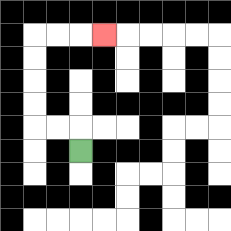{'start': '[3, 6]', 'end': '[4, 1]', 'path_directions': 'U,L,L,U,U,U,U,R,R,R', 'path_coordinates': '[[3, 6], [3, 5], [2, 5], [1, 5], [1, 4], [1, 3], [1, 2], [1, 1], [2, 1], [3, 1], [4, 1]]'}